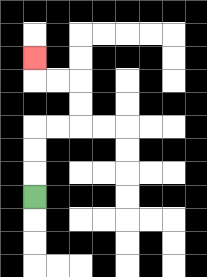{'start': '[1, 8]', 'end': '[1, 2]', 'path_directions': 'U,U,U,R,R,U,U,L,L,U', 'path_coordinates': '[[1, 8], [1, 7], [1, 6], [1, 5], [2, 5], [3, 5], [3, 4], [3, 3], [2, 3], [1, 3], [1, 2]]'}